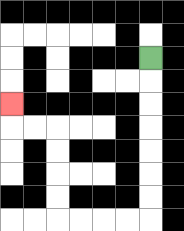{'start': '[6, 2]', 'end': '[0, 4]', 'path_directions': 'D,D,D,D,D,D,D,L,L,L,L,U,U,U,U,L,L,U', 'path_coordinates': '[[6, 2], [6, 3], [6, 4], [6, 5], [6, 6], [6, 7], [6, 8], [6, 9], [5, 9], [4, 9], [3, 9], [2, 9], [2, 8], [2, 7], [2, 6], [2, 5], [1, 5], [0, 5], [0, 4]]'}